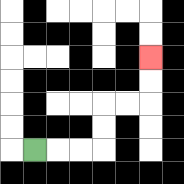{'start': '[1, 6]', 'end': '[6, 2]', 'path_directions': 'R,R,R,U,U,R,R,U,U', 'path_coordinates': '[[1, 6], [2, 6], [3, 6], [4, 6], [4, 5], [4, 4], [5, 4], [6, 4], [6, 3], [6, 2]]'}